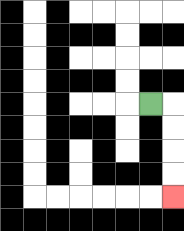{'start': '[6, 4]', 'end': '[7, 8]', 'path_directions': 'R,D,D,D,D', 'path_coordinates': '[[6, 4], [7, 4], [7, 5], [7, 6], [7, 7], [7, 8]]'}